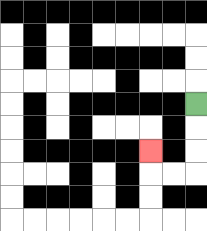{'start': '[8, 4]', 'end': '[6, 6]', 'path_directions': 'D,D,D,L,L,U', 'path_coordinates': '[[8, 4], [8, 5], [8, 6], [8, 7], [7, 7], [6, 7], [6, 6]]'}